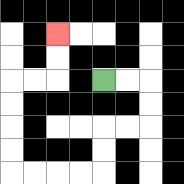{'start': '[4, 3]', 'end': '[2, 1]', 'path_directions': 'R,R,D,D,L,L,D,D,L,L,L,L,U,U,U,U,R,R,U,U', 'path_coordinates': '[[4, 3], [5, 3], [6, 3], [6, 4], [6, 5], [5, 5], [4, 5], [4, 6], [4, 7], [3, 7], [2, 7], [1, 7], [0, 7], [0, 6], [0, 5], [0, 4], [0, 3], [1, 3], [2, 3], [2, 2], [2, 1]]'}